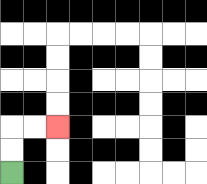{'start': '[0, 7]', 'end': '[2, 5]', 'path_directions': 'U,U,R,R', 'path_coordinates': '[[0, 7], [0, 6], [0, 5], [1, 5], [2, 5]]'}